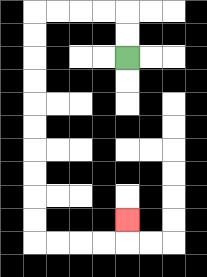{'start': '[5, 2]', 'end': '[5, 9]', 'path_directions': 'U,U,L,L,L,L,D,D,D,D,D,D,D,D,D,D,R,R,R,R,U', 'path_coordinates': '[[5, 2], [5, 1], [5, 0], [4, 0], [3, 0], [2, 0], [1, 0], [1, 1], [1, 2], [1, 3], [1, 4], [1, 5], [1, 6], [1, 7], [1, 8], [1, 9], [1, 10], [2, 10], [3, 10], [4, 10], [5, 10], [5, 9]]'}